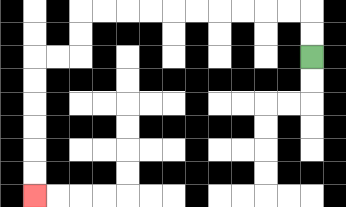{'start': '[13, 2]', 'end': '[1, 8]', 'path_directions': 'U,U,L,L,L,L,L,L,L,L,L,L,D,D,L,L,D,D,D,D,D,D', 'path_coordinates': '[[13, 2], [13, 1], [13, 0], [12, 0], [11, 0], [10, 0], [9, 0], [8, 0], [7, 0], [6, 0], [5, 0], [4, 0], [3, 0], [3, 1], [3, 2], [2, 2], [1, 2], [1, 3], [1, 4], [1, 5], [1, 6], [1, 7], [1, 8]]'}